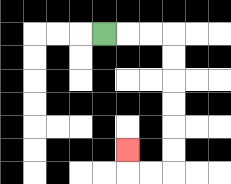{'start': '[4, 1]', 'end': '[5, 6]', 'path_directions': 'R,R,R,D,D,D,D,D,D,L,L,U', 'path_coordinates': '[[4, 1], [5, 1], [6, 1], [7, 1], [7, 2], [7, 3], [7, 4], [7, 5], [7, 6], [7, 7], [6, 7], [5, 7], [5, 6]]'}